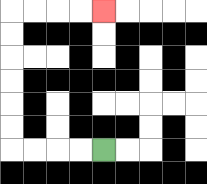{'start': '[4, 6]', 'end': '[4, 0]', 'path_directions': 'L,L,L,L,U,U,U,U,U,U,R,R,R,R', 'path_coordinates': '[[4, 6], [3, 6], [2, 6], [1, 6], [0, 6], [0, 5], [0, 4], [0, 3], [0, 2], [0, 1], [0, 0], [1, 0], [2, 0], [3, 0], [4, 0]]'}